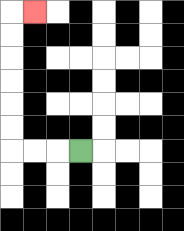{'start': '[3, 6]', 'end': '[1, 0]', 'path_directions': 'L,L,L,U,U,U,U,U,U,R', 'path_coordinates': '[[3, 6], [2, 6], [1, 6], [0, 6], [0, 5], [0, 4], [0, 3], [0, 2], [0, 1], [0, 0], [1, 0]]'}